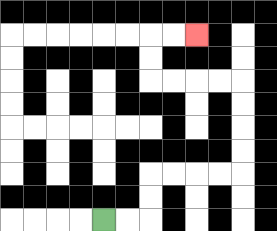{'start': '[4, 9]', 'end': '[8, 1]', 'path_directions': 'R,R,U,U,R,R,R,R,U,U,U,U,L,L,L,L,U,U,R,R', 'path_coordinates': '[[4, 9], [5, 9], [6, 9], [6, 8], [6, 7], [7, 7], [8, 7], [9, 7], [10, 7], [10, 6], [10, 5], [10, 4], [10, 3], [9, 3], [8, 3], [7, 3], [6, 3], [6, 2], [6, 1], [7, 1], [8, 1]]'}